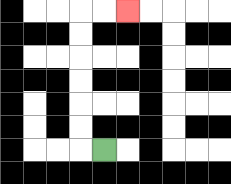{'start': '[4, 6]', 'end': '[5, 0]', 'path_directions': 'L,U,U,U,U,U,U,R,R', 'path_coordinates': '[[4, 6], [3, 6], [3, 5], [3, 4], [3, 3], [3, 2], [3, 1], [3, 0], [4, 0], [5, 0]]'}